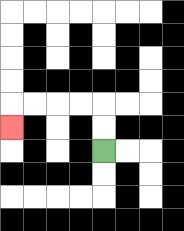{'start': '[4, 6]', 'end': '[0, 5]', 'path_directions': 'U,U,L,L,L,L,D', 'path_coordinates': '[[4, 6], [4, 5], [4, 4], [3, 4], [2, 4], [1, 4], [0, 4], [0, 5]]'}